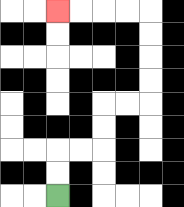{'start': '[2, 8]', 'end': '[2, 0]', 'path_directions': 'U,U,R,R,U,U,R,R,U,U,U,U,L,L,L,L', 'path_coordinates': '[[2, 8], [2, 7], [2, 6], [3, 6], [4, 6], [4, 5], [4, 4], [5, 4], [6, 4], [6, 3], [6, 2], [6, 1], [6, 0], [5, 0], [4, 0], [3, 0], [2, 0]]'}